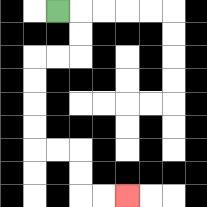{'start': '[2, 0]', 'end': '[5, 8]', 'path_directions': 'R,D,D,L,L,D,D,D,D,R,R,D,D,R,R', 'path_coordinates': '[[2, 0], [3, 0], [3, 1], [3, 2], [2, 2], [1, 2], [1, 3], [1, 4], [1, 5], [1, 6], [2, 6], [3, 6], [3, 7], [3, 8], [4, 8], [5, 8]]'}